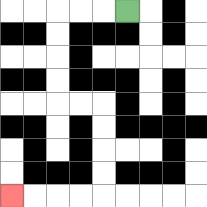{'start': '[5, 0]', 'end': '[0, 8]', 'path_directions': 'L,L,L,D,D,D,D,R,R,D,D,D,D,L,L,L,L', 'path_coordinates': '[[5, 0], [4, 0], [3, 0], [2, 0], [2, 1], [2, 2], [2, 3], [2, 4], [3, 4], [4, 4], [4, 5], [4, 6], [4, 7], [4, 8], [3, 8], [2, 8], [1, 8], [0, 8]]'}